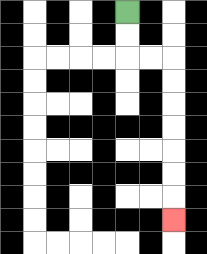{'start': '[5, 0]', 'end': '[7, 9]', 'path_directions': 'D,D,R,R,D,D,D,D,D,D,D', 'path_coordinates': '[[5, 0], [5, 1], [5, 2], [6, 2], [7, 2], [7, 3], [7, 4], [7, 5], [7, 6], [7, 7], [7, 8], [7, 9]]'}